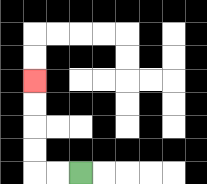{'start': '[3, 7]', 'end': '[1, 3]', 'path_directions': 'L,L,U,U,U,U', 'path_coordinates': '[[3, 7], [2, 7], [1, 7], [1, 6], [1, 5], [1, 4], [1, 3]]'}